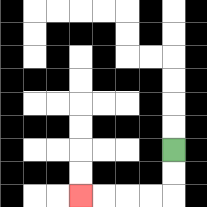{'start': '[7, 6]', 'end': '[3, 8]', 'path_directions': 'D,D,L,L,L,L', 'path_coordinates': '[[7, 6], [7, 7], [7, 8], [6, 8], [5, 8], [4, 8], [3, 8]]'}